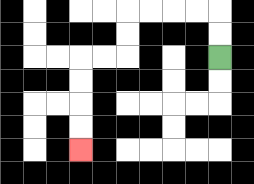{'start': '[9, 2]', 'end': '[3, 6]', 'path_directions': 'U,U,L,L,L,L,D,D,L,L,D,D,D,D', 'path_coordinates': '[[9, 2], [9, 1], [9, 0], [8, 0], [7, 0], [6, 0], [5, 0], [5, 1], [5, 2], [4, 2], [3, 2], [3, 3], [3, 4], [3, 5], [3, 6]]'}